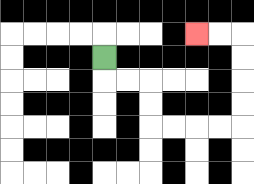{'start': '[4, 2]', 'end': '[8, 1]', 'path_directions': 'D,R,R,D,D,R,R,R,R,U,U,U,U,L,L', 'path_coordinates': '[[4, 2], [4, 3], [5, 3], [6, 3], [6, 4], [6, 5], [7, 5], [8, 5], [9, 5], [10, 5], [10, 4], [10, 3], [10, 2], [10, 1], [9, 1], [8, 1]]'}